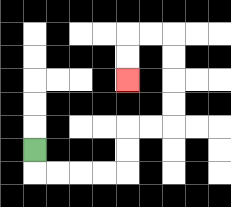{'start': '[1, 6]', 'end': '[5, 3]', 'path_directions': 'D,R,R,R,R,U,U,R,R,U,U,U,U,L,L,D,D', 'path_coordinates': '[[1, 6], [1, 7], [2, 7], [3, 7], [4, 7], [5, 7], [5, 6], [5, 5], [6, 5], [7, 5], [7, 4], [7, 3], [7, 2], [7, 1], [6, 1], [5, 1], [5, 2], [5, 3]]'}